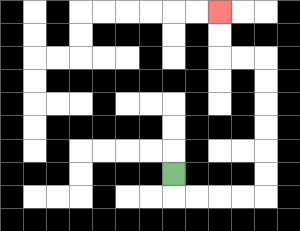{'start': '[7, 7]', 'end': '[9, 0]', 'path_directions': 'D,R,R,R,R,U,U,U,U,U,U,L,L,U,U', 'path_coordinates': '[[7, 7], [7, 8], [8, 8], [9, 8], [10, 8], [11, 8], [11, 7], [11, 6], [11, 5], [11, 4], [11, 3], [11, 2], [10, 2], [9, 2], [9, 1], [9, 0]]'}